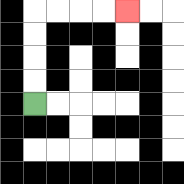{'start': '[1, 4]', 'end': '[5, 0]', 'path_directions': 'U,U,U,U,R,R,R,R', 'path_coordinates': '[[1, 4], [1, 3], [1, 2], [1, 1], [1, 0], [2, 0], [3, 0], [4, 0], [5, 0]]'}